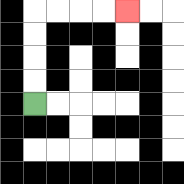{'start': '[1, 4]', 'end': '[5, 0]', 'path_directions': 'U,U,U,U,R,R,R,R', 'path_coordinates': '[[1, 4], [1, 3], [1, 2], [1, 1], [1, 0], [2, 0], [3, 0], [4, 0], [5, 0]]'}